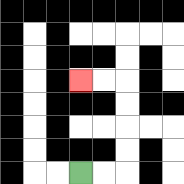{'start': '[3, 7]', 'end': '[3, 3]', 'path_directions': 'R,R,U,U,U,U,L,L', 'path_coordinates': '[[3, 7], [4, 7], [5, 7], [5, 6], [5, 5], [5, 4], [5, 3], [4, 3], [3, 3]]'}